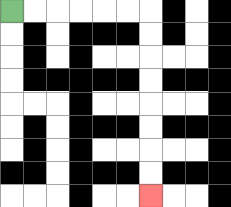{'start': '[0, 0]', 'end': '[6, 8]', 'path_directions': 'R,R,R,R,R,R,D,D,D,D,D,D,D,D', 'path_coordinates': '[[0, 0], [1, 0], [2, 0], [3, 0], [4, 0], [5, 0], [6, 0], [6, 1], [6, 2], [6, 3], [6, 4], [6, 5], [6, 6], [6, 7], [6, 8]]'}